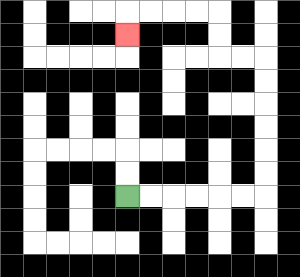{'start': '[5, 8]', 'end': '[5, 1]', 'path_directions': 'R,R,R,R,R,R,U,U,U,U,U,U,L,L,U,U,L,L,L,L,D', 'path_coordinates': '[[5, 8], [6, 8], [7, 8], [8, 8], [9, 8], [10, 8], [11, 8], [11, 7], [11, 6], [11, 5], [11, 4], [11, 3], [11, 2], [10, 2], [9, 2], [9, 1], [9, 0], [8, 0], [7, 0], [6, 0], [5, 0], [5, 1]]'}